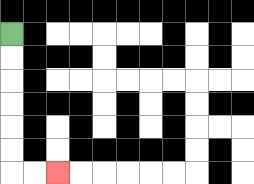{'start': '[0, 1]', 'end': '[2, 7]', 'path_directions': 'D,D,D,D,D,D,R,R', 'path_coordinates': '[[0, 1], [0, 2], [0, 3], [0, 4], [0, 5], [0, 6], [0, 7], [1, 7], [2, 7]]'}